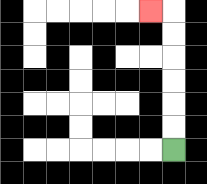{'start': '[7, 6]', 'end': '[6, 0]', 'path_directions': 'U,U,U,U,U,U,L', 'path_coordinates': '[[7, 6], [7, 5], [7, 4], [7, 3], [7, 2], [7, 1], [7, 0], [6, 0]]'}